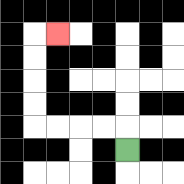{'start': '[5, 6]', 'end': '[2, 1]', 'path_directions': 'U,L,L,L,L,U,U,U,U,R', 'path_coordinates': '[[5, 6], [5, 5], [4, 5], [3, 5], [2, 5], [1, 5], [1, 4], [1, 3], [1, 2], [1, 1], [2, 1]]'}